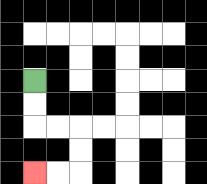{'start': '[1, 3]', 'end': '[1, 7]', 'path_directions': 'D,D,R,R,D,D,L,L', 'path_coordinates': '[[1, 3], [1, 4], [1, 5], [2, 5], [3, 5], [3, 6], [3, 7], [2, 7], [1, 7]]'}